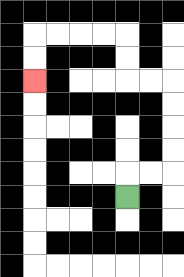{'start': '[5, 8]', 'end': '[1, 3]', 'path_directions': 'U,R,R,U,U,U,U,L,L,U,U,L,L,L,L,D,D', 'path_coordinates': '[[5, 8], [5, 7], [6, 7], [7, 7], [7, 6], [7, 5], [7, 4], [7, 3], [6, 3], [5, 3], [5, 2], [5, 1], [4, 1], [3, 1], [2, 1], [1, 1], [1, 2], [1, 3]]'}